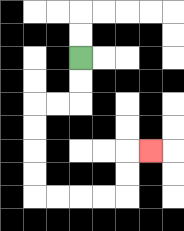{'start': '[3, 2]', 'end': '[6, 6]', 'path_directions': 'D,D,L,L,D,D,D,D,R,R,R,R,U,U,R', 'path_coordinates': '[[3, 2], [3, 3], [3, 4], [2, 4], [1, 4], [1, 5], [1, 6], [1, 7], [1, 8], [2, 8], [3, 8], [4, 8], [5, 8], [5, 7], [5, 6], [6, 6]]'}